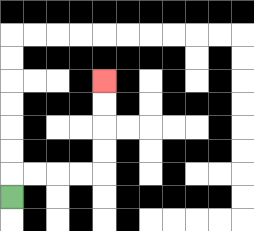{'start': '[0, 8]', 'end': '[4, 3]', 'path_directions': 'U,R,R,R,R,U,U,U,U', 'path_coordinates': '[[0, 8], [0, 7], [1, 7], [2, 7], [3, 7], [4, 7], [4, 6], [4, 5], [4, 4], [4, 3]]'}